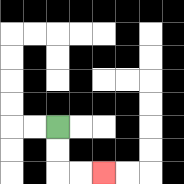{'start': '[2, 5]', 'end': '[4, 7]', 'path_directions': 'D,D,R,R', 'path_coordinates': '[[2, 5], [2, 6], [2, 7], [3, 7], [4, 7]]'}